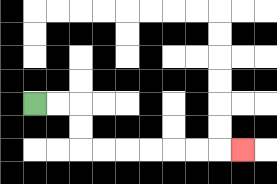{'start': '[1, 4]', 'end': '[10, 6]', 'path_directions': 'R,R,D,D,R,R,R,R,R,R,R', 'path_coordinates': '[[1, 4], [2, 4], [3, 4], [3, 5], [3, 6], [4, 6], [5, 6], [6, 6], [7, 6], [8, 6], [9, 6], [10, 6]]'}